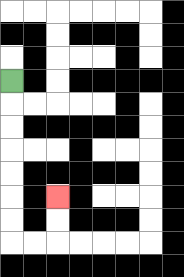{'start': '[0, 3]', 'end': '[2, 8]', 'path_directions': 'D,D,D,D,D,D,D,R,R,U,U', 'path_coordinates': '[[0, 3], [0, 4], [0, 5], [0, 6], [0, 7], [0, 8], [0, 9], [0, 10], [1, 10], [2, 10], [2, 9], [2, 8]]'}